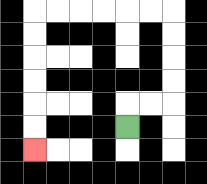{'start': '[5, 5]', 'end': '[1, 6]', 'path_directions': 'U,R,R,U,U,U,U,L,L,L,L,L,L,D,D,D,D,D,D', 'path_coordinates': '[[5, 5], [5, 4], [6, 4], [7, 4], [7, 3], [7, 2], [7, 1], [7, 0], [6, 0], [5, 0], [4, 0], [3, 0], [2, 0], [1, 0], [1, 1], [1, 2], [1, 3], [1, 4], [1, 5], [1, 6]]'}